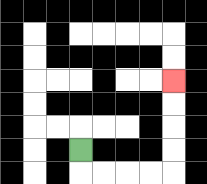{'start': '[3, 6]', 'end': '[7, 3]', 'path_directions': 'D,R,R,R,R,U,U,U,U', 'path_coordinates': '[[3, 6], [3, 7], [4, 7], [5, 7], [6, 7], [7, 7], [7, 6], [7, 5], [7, 4], [7, 3]]'}